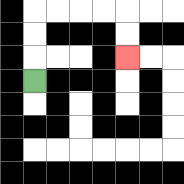{'start': '[1, 3]', 'end': '[5, 2]', 'path_directions': 'U,U,U,R,R,R,R,D,D', 'path_coordinates': '[[1, 3], [1, 2], [1, 1], [1, 0], [2, 0], [3, 0], [4, 0], [5, 0], [5, 1], [5, 2]]'}